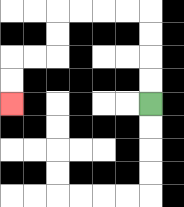{'start': '[6, 4]', 'end': '[0, 4]', 'path_directions': 'U,U,U,U,L,L,L,L,D,D,L,L,D,D', 'path_coordinates': '[[6, 4], [6, 3], [6, 2], [6, 1], [6, 0], [5, 0], [4, 0], [3, 0], [2, 0], [2, 1], [2, 2], [1, 2], [0, 2], [0, 3], [0, 4]]'}